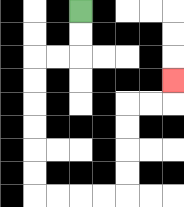{'start': '[3, 0]', 'end': '[7, 3]', 'path_directions': 'D,D,L,L,D,D,D,D,D,D,R,R,R,R,U,U,U,U,R,R,U', 'path_coordinates': '[[3, 0], [3, 1], [3, 2], [2, 2], [1, 2], [1, 3], [1, 4], [1, 5], [1, 6], [1, 7], [1, 8], [2, 8], [3, 8], [4, 8], [5, 8], [5, 7], [5, 6], [5, 5], [5, 4], [6, 4], [7, 4], [7, 3]]'}